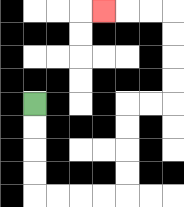{'start': '[1, 4]', 'end': '[4, 0]', 'path_directions': 'D,D,D,D,R,R,R,R,U,U,U,U,R,R,U,U,U,U,L,L,L', 'path_coordinates': '[[1, 4], [1, 5], [1, 6], [1, 7], [1, 8], [2, 8], [3, 8], [4, 8], [5, 8], [5, 7], [5, 6], [5, 5], [5, 4], [6, 4], [7, 4], [7, 3], [7, 2], [7, 1], [7, 0], [6, 0], [5, 0], [4, 0]]'}